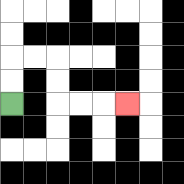{'start': '[0, 4]', 'end': '[5, 4]', 'path_directions': 'U,U,R,R,D,D,R,R,R', 'path_coordinates': '[[0, 4], [0, 3], [0, 2], [1, 2], [2, 2], [2, 3], [2, 4], [3, 4], [4, 4], [5, 4]]'}